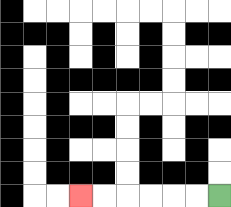{'start': '[9, 8]', 'end': '[3, 8]', 'path_directions': 'L,L,L,L,L,L', 'path_coordinates': '[[9, 8], [8, 8], [7, 8], [6, 8], [5, 8], [4, 8], [3, 8]]'}